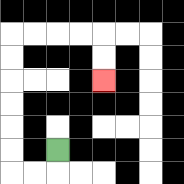{'start': '[2, 6]', 'end': '[4, 3]', 'path_directions': 'D,L,L,U,U,U,U,U,U,R,R,R,R,D,D', 'path_coordinates': '[[2, 6], [2, 7], [1, 7], [0, 7], [0, 6], [0, 5], [0, 4], [0, 3], [0, 2], [0, 1], [1, 1], [2, 1], [3, 1], [4, 1], [4, 2], [4, 3]]'}